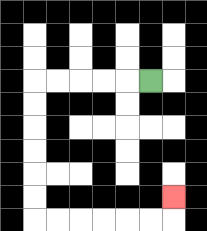{'start': '[6, 3]', 'end': '[7, 8]', 'path_directions': 'L,L,L,L,L,D,D,D,D,D,D,R,R,R,R,R,R,U', 'path_coordinates': '[[6, 3], [5, 3], [4, 3], [3, 3], [2, 3], [1, 3], [1, 4], [1, 5], [1, 6], [1, 7], [1, 8], [1, 9], [2, 9], [3, 9], [4, 9], [5, 9], [6, 9], [7, 9], [7, 8]]'}